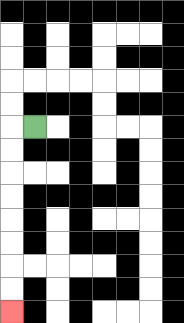{'start': '[1, 5]', 'end': '[0, 13]', 'path_directions': 'L,D,D,D,D,D,D,D,D', 'path_coordinates': '[[1, 5], [0, 5], [0, 6], [0, 7], [0, 8], [0, 9], [0, 10], [0, 11], [0, 12], [0, 13]]'}